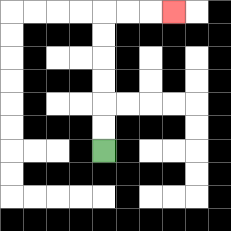{'start': '[4, 6]', 'end': '[7, 0]', 'path_directions': 'U,U,U,U,U,U,R,R,R', 'path_coordinates': '[[4, 6], [4, 5], [4, 4], [4, 3], [4, 2], [4, 1], [4, 0], [5, 0], [6, 0], [7, 0]]'}